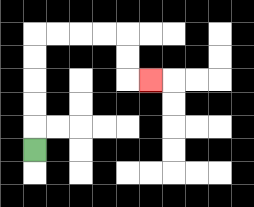{'start': '[1, 6]', 'end': '[6, 3]', 'path_directions': 'U,U,U,U,U,R,R,R,R,D,D,R', 'path_coordinates': '[[1, 6], [1, 5], [1, 4], [1, 3], [1, 2], [1, 1], [2, 1], [3, 1], [4, 1], [5, 1], [5, 2], [5, 3], [6, 3]]'}